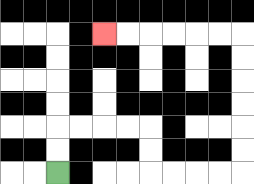{'start': '[2, 7]', 'end': '[4, 1]', 'path_directions': 'U,U,R,R,R,R,D,D,R,R,R,R,U,U,U,U,U,U,L,L,L,L,L,L', 'path_coordinates': '[[2, 7], [2, 6], [2, 5], [3, 5], [4, 5], [5, 5], [6, 5], [6, 6], [6, 7], [7, 7], [8, 7], [9, 7], [10, 7], [10, 6], [10, 5], [10, 4], [10, 3], [10, 2], [10, 1], [9, 1], [8, 1], [7, 1], [6, 1], [5, 1], [4, 1]]'}